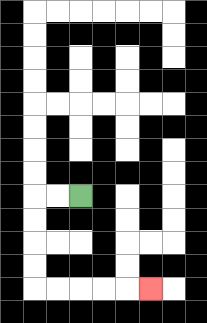{'start': '[3, 8]', 'end': '[6, 12]', 'path_directions': 'L,L,D,D,D,D,R,R,R,R,R', 'path_coordinates': '[[3, 8], [2, 8], [1, 8], [1, 9], [1, 10], [1, 11], [1, 12], [2, 12], [3, 12], [4, 12], [5, 12], [6, 12]]'}